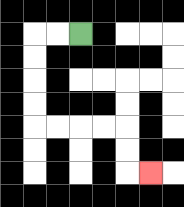{'start': '[3, 1]', 'end': '[6, 7]', 'path_directions': 'L,L,D,D,D,D,R,R,R,R,D,D,R', 'path_coordinates': '[[3, 1], [2, 1], [1, 1], [1, 2], [1, 3], [1, 4], [1, 5], [2, 5], [3, 5], [4, 5], [5, 5], [5, 6], [5, 7], [6, 7]]'}